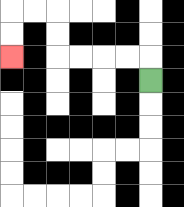{'start': '[6, 3]', 'end': '[0, 2]', 'path_directions': 'U,L,L,L,L,U,U,L,L,D,D', 'path_coordinates': '[[6, 3], [6, 2], [5, 2], [4, 2], [3, 2], [2, 2], [2, 1], [2, 0], [1, 0], [0, 0], [0, 1], [0, 2]]'}